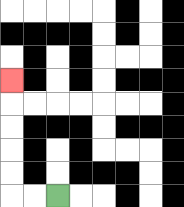{'start': '[2, 8]', 'end': '[0, 3]', 'path_directions': 'L,L,U,U,U,U,U', 'path_coordinates': '[[2, 8], [1, 8], [0, 8], [0, 7], [0, 6], [0, 5], [0, 4], [0, 3]]'}